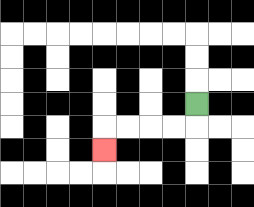{'start': '[8, 4]', 'end': '[4, 6]', 'path_directions': 'D,L,L,L,L,D', 'path_coordinates': '[[8, 4], [8, 5], [7, 5], [6, 5], [5, 5], [4, 5], [4, 6]]'}